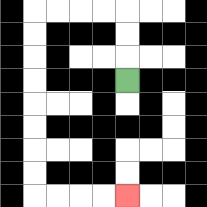{'start': '[5, 3]', 'end': '[5, 8]', 'path_directions': 'U,U,U,L,L,L,L,D,D,D,D,D,D,D,D,R,R,R,R', 'path_coordinates': '[[5, 3], [5, 2], [5, 1], [5, 0], [4, 0], [3, 0], [2, 0], [1, 0], [1, 1], [1, 2], [1, 3], [1, 4], [1, 5], [1, 6], [1, 7], [1, 8], [2, 8], [3, 8], [4, 8], [5, 8]]'}